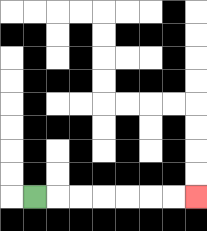{'start': '[1, 8]', 'end': '[8, 8]', 'path_directions': 'R,R,R,R,R,R,R', 'path_coordinates': '[[1, 8], [2, 8], [3, 8], [4, 8], [5, 8], [6, 8], [7, 8], [8, 8]]'}